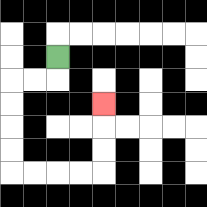{'start': '[2, 2]', 'end': '[4, 4]', 'path_directions': 'D,L,L,D,D,D,D,R,R,R,R,U,U,U', 'path_coordinates': '[[2, 2], [2, 3], [1, 3], [0, 3], [0, 4], [0, 5], [0, 6], [0, 7], [1, 7], [2, 7], [3, 7], [4, 7], [4, 6], [4, 5], [4, 4]]'}